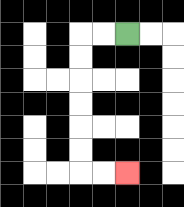{'start': '[5, 1]', 'end': '[5, 7]', 'path_directions': 'L,L,D,D,D,D,D,D,R,R', 'path_coordinates': '[[5, 1], [4, 1], [3, 1], [3, 2], [3, 3], [3, 4], [3, 5], [3, 6], [3, 7], [4, 7], [5, 7]]'}